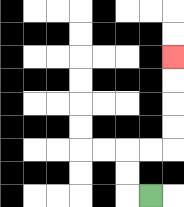{'start': '[6, 8]', 'end': '[7, 2]', 'path_directions': 'L,U,U,R,R,U,U,U,U', 'path_coordinates': '[[6, 8], [5, 8], [5, 7], [5, 6], [6, 6], [7, 6], [7, 5], [7, 4], [7, 3], [7, 2]]'}